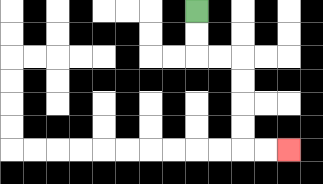{'start': '[8, 0]', 'end': '[12, 6]', 'path_directions': 'D,D,R,R,D,D,D,D,R,R', 'path_coordinates': '[[8, 0], [8, 1], [8, 2], [9, 2], [10, 2], [10, 3], [10, 4], [10, 5], [10, 6], [11, 6], [12, 6]]'}